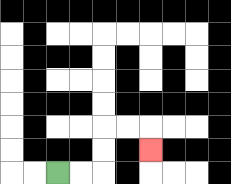{'start': '[2, 7]', 'end': '[6, 6]', 'path_directions': 'R,R,U,U,R,R,D', 'path_coordinates': '[[2, 7], [3, 7], [4, 7], [4, 6], [4, 5], [5, 5], [6, 5], [6, 6]]'}